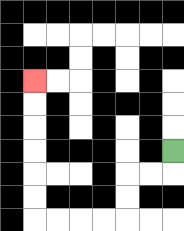{'start': '[7, 6]', 'end': '[1, 3]', 'path_directions': 'D,L,L,D,D,L,L,L,L,U,U,U,U,U,U', 'path_coordinates': '[[7, 6], [7, 7], [6, 7], [5, 7], [5, 8], [5, 9], [4, 9], [3, 9], [2, 9], [1, 9], [1, 8], [1, 7], [1, 6], [1, 5], [1, 4], [1, 3]]'}